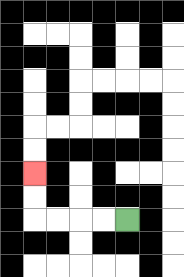{'start': '[5, 9]', 'end': '[1, 7]', 'path_directions': 'L,L,L,L,U,U', 'path_coordinates': '[[5, 9], [4, 9], [3, 9], [2, 9], [1, 9], [1, 8], [1, 7]]'}